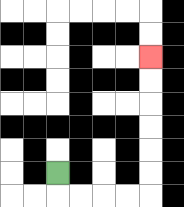{'start': '[2, 7]', 'end': '[6, 2]', 'path_directions': 'D,R,R,R,R,U,U,U,U,U,U', 'path_coordinates': '[[2, 7], [2, 8], [3, 8], [4, 8], [5, 8], [6, 8], [6, 7], [6, 6], [6, 5], [6, 4], [6, 3], [6, 2]]'}